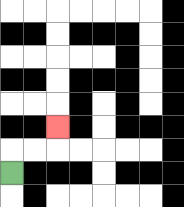{'start': '[0, 7]', 'end': '[2, 5]', 'path_directions': 'U,R,R,U', 'path_coordinates': '[[0, 7], [0, 6], [1, 6], [2, 6], [2, 5]]'}